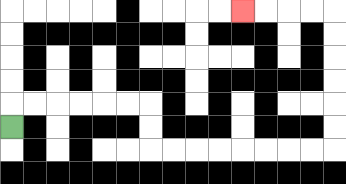{'start': '[0, 5]', 'end': '[10, 0]', 'path_directions': 'U,R,R,R,R,R,R,D,D,R,R,R,R,R,R,R,R,U,U,U,U,U,U,L,L,L,L', 'path_coordinates': '[[0, 5], [0, 4], [1, 4], [2, 4], [3, 4], [4, 4], [5, 4], [6, 4], [6, 5], [6, 6], [7, 6], [8, 6], [9, 6], [10, 6], [11, 6], [12, 6], [13, 6], [14, 6], [14, 5], [14, 4], [14, 3], [14, 2], [14, 1], [14, 0], [13, 0], [12, 0], [11, 0], [10, 0]]'}